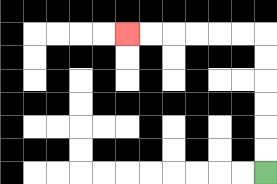{'start': '[11, 7]', 'end': '[5, 1]', 'path_directions': 'U,U,U,U,U,U,L,L,L,L,L,L', 'path_coordinates': '[[11, 7], [11, 6], [11, 5], [11, 4], [11, 3], [11, 2], [11, 1], [10, 1], [9, 1], [8, 1], [7, 1], [6, 1], [5, 1]]'}